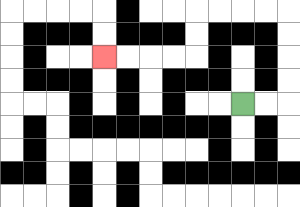{'start': '[10, 4]', 'end': '[4, 2]', 'path_directions': 'R,R,U,U,U,U,L,L,L,L,D,D,L,L,L,L', 'path_coordinates': '[[10, 4], [11, 4], [12, 4], [12, 3], [12, 2], [12, 1], [12, 0], [11, 0], [10, 0], [9, 0], [8, 0], [8, 1], [8, 2], [7, 2], [6, 2], [5, 2], [4, 2]]'}